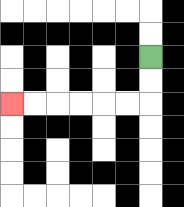{'start': '[6, 2]', 'end': '[0, 4]', 'path_directions': 'D,D,L,L,L,L,L,L', 'path_coordinates': '[[6, 2], [6, 3], [6, 4], [5, 4], [4, 4], [3, 4], [2, 4], [1, 4], [0, 4]]'}